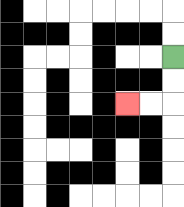{'start': '[7, 2]', 'end': '[5, 4]', 'path_directions': 'D,D,L,L', 'path_coordinates': '[[7, 2], [7, 3], [7, 4], [6, 4], [5, 4]]'}